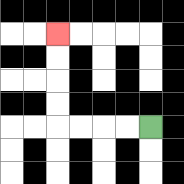{'start': '[6, 5]', 'end': '[2, 1]', 'path_directions': 'L,L,L,L,U,U,U,U', 'path_coordinates': '[[6, 5], [5, 5], [4, 5], [3, 5], [2, 5], [2, 4], [2, 3], [2, 2], [2, 1]]'}